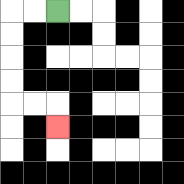{'start': '[2, 0]', 'end': '[2, 5]', 'path_directions': 'L,L,D,D,D,D,R,R,D', 'path_coordinates': '[[2, 0], [1, 0], [0, 0], [0, 1], [0, 2], [0, 3], [0, 4], [1, 4], [2, 4], [2, 5]]'}